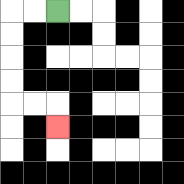{'start': '[2, 0]', 'end': '[2, 5]', 'path_directions': 'L,L,D,D,D,D,R,R,D', 'path_coordinates': '[[2, 0], [1, 0], [0, 0], [0, 1], [0, 2], [0, 3], [0, 4], [1, 4], [2, 4], [2, 5]]'}